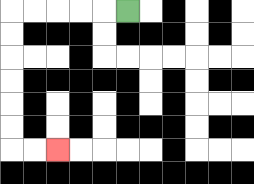{'start': '[5, 0]', 'end': '[2, 6]', 'path_directions': 'L,L,L,L,L,D,D,D,D,D,D,R,R', 'path_coordinates': '[[5, 0], [4, 0], [3, 0], [2, 0], [1, 0], [0, 0], [0, 1], [0, 2], [0, 3], [0, 4], [0, 5], [0, 6], [1, 6], [2, 6]]'}